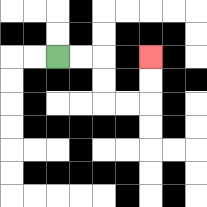{'start': '[2, 2]', 'end': '[6, 2]', 'path_directions': 'R,R,D,D,R,R,U,U', 'path_coordinates': '[[2, 2], [3, 2], [4, 2], [4, 3], [4, 4], [5, 4], [6, 4], [6, 3], [6, 2]]'}